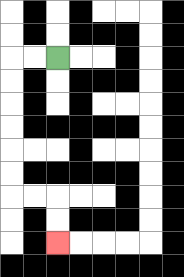{'start': '[2, 2]', 'end': '[2, 10]', 'path_directions': 'L,L,D,D,D,D,D,D,R,R,D,D', 'path_coordinates': '[[2, 2], [1, 2], [0, 2], [0, 3], [0, 4], [0, 5], [0, 6], [0, 7], [0, 8], [1, 8], [2, 8], [2, 9], [2, 10]]'}